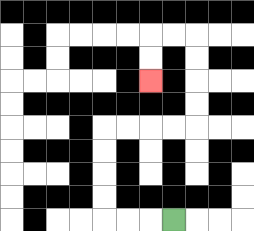{'start': '[7, 9]', 'end': '[6, 3]', 'path_directions': 'L,L,L,U,U,U,U,R,R,R,R,U,U,U,U,L,L,D,D', 'path_coordinates': '[[7, 9], [6, 9], [5, 9], [4, 9], [4, 8], [4, 7], [4, 6], [4, 5], [5, 5], [6, 5], [7, 5], [8, 5], [8, 4], [8, 3], [8, 2], [8, 1], [7, 1], [6, 1], [6, 2], [6, 3]]'}